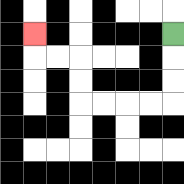{'start': '[7, 1]', 'end': '[1, 1]', 'path_directions': 'D,D,D,L,L,L,L,U,U,L,L,U', 'path_coordinates': '[[7, 1], [7, 2], [7, 3], [7, 4], [6, 4], [5, 4], [4, 4], [3, 4], [3, 3], [3, 2], [2, 2], [1, 2], [1, 1]]'}